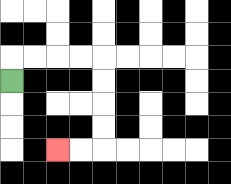{'start': '[0, 3]', 'end': '[2, 6]', 'path_directions': 'U,R,R,R,R,D,D,D,D,L,L', 'path_coordinates': '[[0, 3], [0, 2], [1, 2], [2, 2], [3, 2], [4, 2], [4, 3], [4, 4], [4, 5], [4, 6], [3, 6], [2, 6]]'}